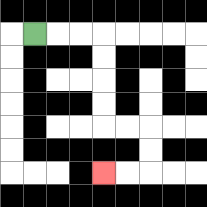{'start': '[1, 1]', 'end': '[4, 7]', 'path_directions': 'R,R,R,D,D,D,D,R,R,D,D,L,L', 'path_coordinates': '[[1, 1], [2, 1], [3, 1], [4, 1], [4, 2], [4, 3], [4, 4], [4, 5], [5, 5], [6, 5], [6, 6], [6, 7], [5, 7], [4, 7]]'}